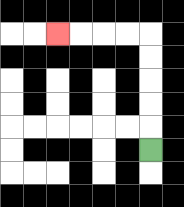{'start': '[6, 6]', 'end': '[2, 1]', 'path_directions': 'U,U,U,U,U,L,L,L,L', 'path_coordinates': '[[6, 6], [6, 5], [6, 4], [6, 3], [6, 2], [6, 1], [5, 1], [4, 1], [3, 1], [2, 1]]'}